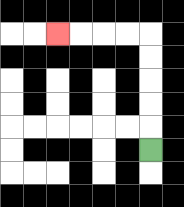{'start': '[6, 6]', 'end': '[2, 1]', 'path_directions': 'U,U,U,U,U,L,L,L,L', 'path_coordinates': '[[6, 6], [6, 5], [6, 4], [6, 3], [6, 2], [6, 1], [5, 1], [4, 1], [3, 1], [2, 1]]'}